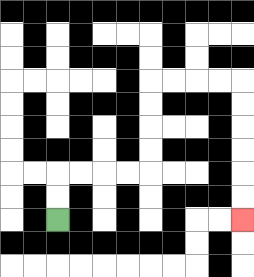{'start': '[2, 9]', 'end': '[10, 9]', 'path_directions': 'U,U,R,R,R,R,U,U,U,U,R,R,R,R,D,D,D,D,D,D', 'path_coordinates': '[[2, 9], [2, 8], [2, 7], [3, 7], [4, 7], [5, 7], [6, 7], [6, 6], [6, 5], [6, 4], [6, 3], [7, 3], [8, 3], [9, 3], [10, 3], [10, 4], [10, 5], [10, 6], [10, 7], [10, 8], [10, 9]]'}